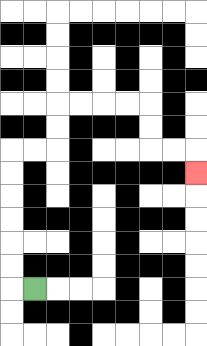{'start': '[1, 12]', 'end': '[8, 7]', 'path_directions': 'L,U,U,U,U,U,U,R,R,U,U,R,R,R,R,D,D,R,R,D', 'path_coordinates': '[[1, 12], [0, 12], [0, 11], [0, 10], [0, 9], [0, 8], [0, 7], [0, 6], [1, 6], [2, 6], [2, 5], [2, 4], [3, 4], [4, 4], [5, 4], [6, 4], [6, 5], [6, 6], [7, 6], [8, 6], [8, 7]]'}